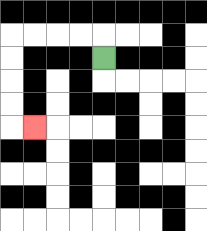{'start': '[4, 2]', 'end': '[1, 5]', 'path_directions': 'U,L,L,L,L,D,D,D,D,R', 'path_coordinates': '[[4, 2], [4, 1], [3, 1], [2, 1], [1, 1], [0, 1], [0, 2], [0, 3], [0, 4], [0, 5], [1, 5]]'}